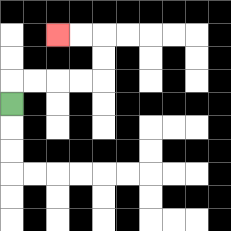{'start': '[0, 4]', 'end': '[2, 1]', 'path_directions': 'U,R,R,R,R,U,U,L,L', 'path_coordinates': '[[0, 4], [0, 3], [1, 3], [2, 3], [3, 3], [4, 3], [4, 2], [4, 1], [3, 1], [2, 1]]'}